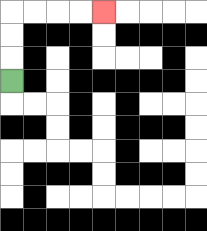{'start': '[0, 3]', 'end': '[4, 0]', 'path_directions': 'U,U,U,R,R,R,R', 'path_coordinates': '[[0, 3], [0, 2], [0, 1], [0, 0], [1, 0], [2, 0], [3, 0], [4, 0]]'}